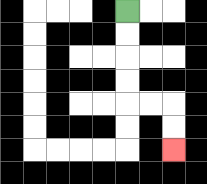{'start': '[5, 0]', 'end': '[7, 6]', 'path_directions': 'D,D,D,D,R,R,D,D', 'path_coordinates': '[[5, 0], [5, 1], [5, 2], [5, 3], [5, 4], [6, 4], [7, 4], [7, 5], [7, 6]]'}